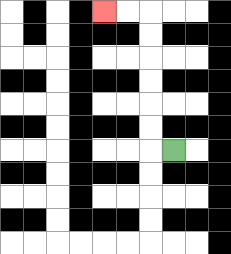{'start': '[7, 6]', 'end': '[4, 0]', 'path_directions': 'L,U,U,U,U,U,U,L,L', 'path_coordinates': '[[7, 6], [6, 6], [6, 5], [6, 4], [6, 3], [6, 2], [6, 1], [6, 0], [5, 0], [4, 0]]'}